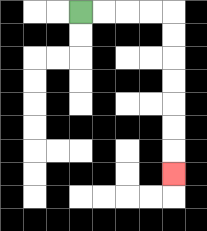{'start': '[3, 0]', 'end': '[7, 7]', 'path_directions': 'R,R,R,R,D,D,D,D,D,D,D', 'path_coordinates': '[[3, 0], [4, 0], [5, 0], [6, 0], [7, 0], [7, 1], [7, 2], [7, 3], [7, 4], [7, 5], [7, 6], [7, 7]]'}